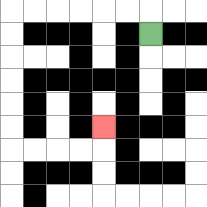{'start': '[6, 1]', 'end': '[4, 5]', 'path_directions': 'U,L,L,L,L,L,L,D,D,D,D,D,D,R,R,R,R,U', 'path_coordinates': '[[6, 1], [6, 0], [5, 0], [4, 0], [3, 0], [2, 0], [1, 0], [0, 0], [0, 1], [0, 2], [0, 3], [0, 4], [0, 5], [0, 6], [1, 6], [2, 6], [3, 6], [4, 6], [4, 5]]'}